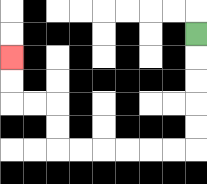{'start': '[8, 1]', 'end': '[0, 2]', 'path_directions': 'D,D,D,D,D,L,L,L,L,L,L,U,U,L,L,U,U', 'path_coordinates': '[[8, 1], [8, 2], [8, 3], [8, 4], [8, 5], [8, 6], [7, 6], [6, 6], [5, 6], [4, 6], [3, 6], [2, 6], [2, 5], [2, 4], [1, 4], [0, 4], [0, 3], [0, 2]]'}